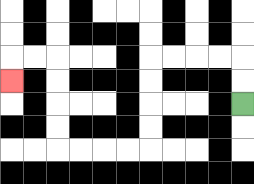{'start': '[10, 4]', 'end': '[0, 3]', 'path_directions': 'U,U,L,L,L,L,D,D,D,D,L,L,L,L,U,U,U,U,L,L,D', 'path_coordinates': '[[10, 4], [10, 3], [10, 2], [9, 2], [8, 2], [7, 2], [6, 2], [6, 3], [6, 4], [6, 5], [6, 6], [5, 6], [4, 6], [3, 6], [2, 6], [2, 5], [2, 4], [2, 3], [2, 2], [1, 2], [0, 2], [0, 3]]'}